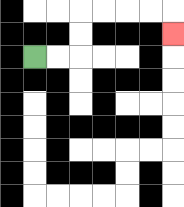{'start': '[1, 2]', 'end': '[7, 1]', 'path_directions': 'R,R,U,U,R,R,R,R,D', 'path_coordinates': '[[1, 2], [2, 2], [3, 2], [3, 1], [3, 0], [4, 0], [5, 0], [6, 0], [7, 0], [7, 1]]'}